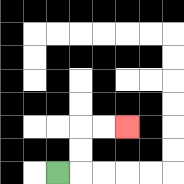{'start': '[2, 7]', 'end': '[5, 5]', 'path_directions': 'R,U,U,R,R', 'path_coordinates': '[[2, 7], [3, 7], [3, 6], [3, 5], [4, 5], [5, 5]]'}